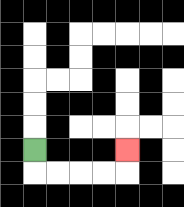{'start': '[1, 6]', 'end': '[5, 6]', 'path_directions': 'D,R,R,R,R,U', 'path_coordinates': '[[1, 6], [1, 7], [2, 7], [3, 7], [4, 7], [5, 7], [5, 6]]'}